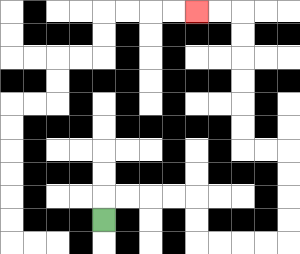{'start': '[4, 9]', 'end': '[8, 0]', 'path_directions': 'U,R,R,R,R,D,D,R,R,R,R,U,U,U,U,L,L,U,U,U,U,U,U,L,L', 'path_coordinates': '[[4, 9], [4, 8], [5, 8], [6, 8], [7, 8], [8, 8], [8, 9], [8, 10], [9, 10], [10, 10], [11, 10], [12, 10], [12, 9], [12, 8], [12, 7], [12, 6], [11, 6], [10, 6], [10, 5], [10, 4], [10, 3], [10, 2], [10, 1], [10, 0], [9, 0], [8, 0]]'}